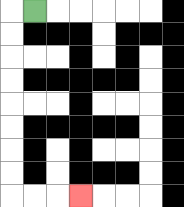{'start': '[1, 0]', 'end': '[3, 8]', 'path_directions': 'L,D,D,D,D,D,D,D,D,R,R,R', 'path_coordinates': '[[1, 0], [0, 0], [0, 1], [0, 2], [0, 3], [0, 4], [0, 5], [0, 6], [0, 7], [0, 8], [1, 8], [2, 8], [3, 8]]'}